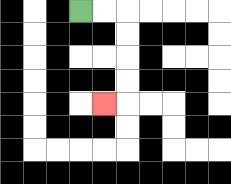{'start': '[3, 0]', 'end': '[4, 4]', 'path_directions': 'R,R,D,D,D,D,L', 'path_coordinates': '[[3, 0], [4, 0], [5, 0], [5, 1], [5, 2], [5, 3], [5, 4], [4, 4]]'}